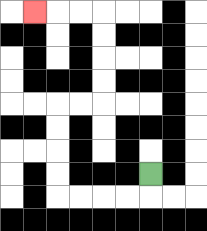{'start': '[6, 7]', 'end': '[1, 0]', 'path_directions': 'D,L,L,L,L,U,U,U,U,R,R,U,U,U,U,L,L,L', 'path_coordinates': '[[6, 7], [6, 8], [5, 8], [4, 8], [3, 8], [2, 8], [2, 7], [2, 6], [2, 5], [2, 4], [3, 4], [4, 4], [4, 3], [4, 2], [4, 1], [4, 0], [3, 0], [2, 0], [1, 0]]'}